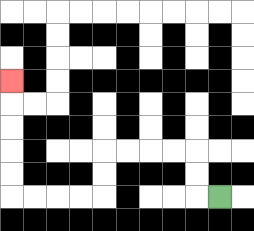{'start': '[9, 8]', 'end': '[0, 3]', 'path_directions': 'L,U,U,L,L,L,L,D,D,L,L,L,L,U,U,U,U,U', 'path_coordinates': '[[9, 8], [8, 8], [8, 7], [8, 6], [7, 6], [6, 6], [5, 6], [4, 6], [4, 7], [4, 8], [3, 8], [2, 8], [1, 8], [0, 8], [0, 7], [0, 6], [0, 5], [0, 4], [0, 3]]'}